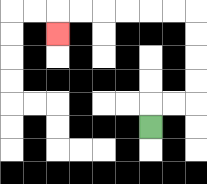{'start': '[6, 5]', 'end': '[2, 1]', 'path_directions': 'U,R,R,U,U,U,U,L,L,L,L,L,L,D', 'path_coordinates': '[[6, 5], [6, 4], [7, 4], [8, 4], [8, 3], [8, 2], [8, 1], [8, 0], [7, 0], [6, 0], [5, 0], [4, 0], [3, 0], [2, 0], [2, 1]]'}